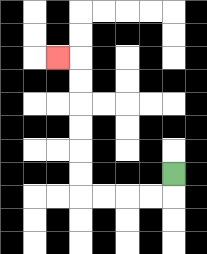{'start': '[7, 7]', 'end': '[2, 2]', 'path_directions': 'D,L,L,L,L,U,U,U,U,U,U,L', 'path_coordinates': '[[7, 7], [7, 8], [6, 8], [5, 8], [4, 8], [3, 8], [3, 7], [3, 6], [3, 5], [3, 4], [3, 3], [3, 2], [2, 2]]'}